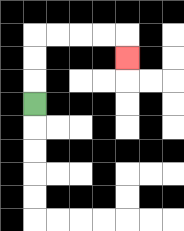{'start': '[1, 4]', 'end': '[5, 2]', 'path_directions': 'U,U,U,R,R,R,R,D', 'path_coordinates': '[[1, 4], [1, 3], [1, 2], [1, 1], [2, 1], [3, 1], [4, 1], [5, 1], [5, 2]]'}